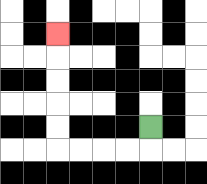{'start': '[6, 5]', 'end': '[2, 1]', 'path_directions': 'D,L,L,L,L,U,U,U,U,U', 'path_coordinates': '[[6, 5], [6, 6], [5, 6], [4, 6], [3, 6], [2, 6], [2, 5], [2, 4], [2, 3], [2, 2], [2, 1]]'}